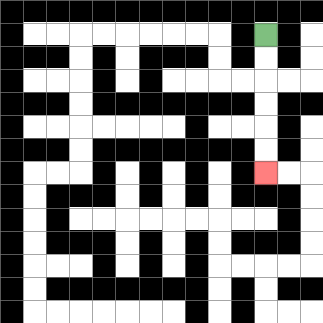{'start': '[11, 1]', 'end': '[11, 7]', 'path_directions': 'D,D,D,D,D,D', 'path_coordinates': '[[11, 1], [11, 2], [11, 3], [11, 4], [11, 5], [11, 6], [11, 7]]'}